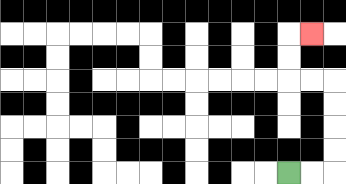{'start': '[12, 7]', 'end': '[13, 1]', 'path_directions': 'R,R,U,U,U,U,L,L,U,U,R', 'path_coordinates': '[[12, 7], [13, 7], [14, 7], [14, 6], [14, 5], [14, 4], [14, 3], [13, 3], [12, 3], [12, 2], [12, 1], [13, 1]]'}